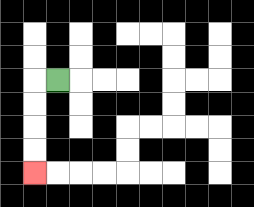{'start': '[2, 3]', 'end': '[1, 7]', 'path_directions': 'L,D,D,D,D', 'path_coordinates': '[[2, 3], [1, 3], [1, 4], [1, 5], [1, 6], [1, 7]]'}